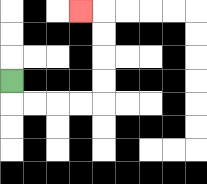{'start': '[0, 3]', 'end': '[3, 0]', 'path_directions': 'D,R,R,R,R,U,U,U,U,L', 'path_coordinates': '[[0, 3], [0, 4], [1, 4], [2, 4], [3, 4], [4, 4], [4, 3], [4, 2], [4, 1], [4, 0], [3, 0]]'}